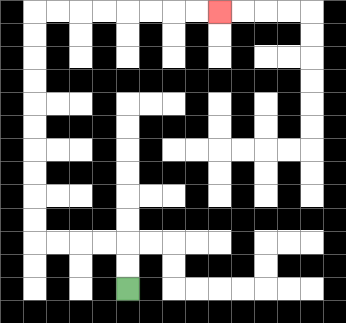{'start': '[5, 12]', 'end': '[9, 0]', 'path_directions': 'U,U,L,L,L,L,U,U,U,U,U,U,U,U,U,U,R,R,R,R,R,R,R,R', 'path_coordinates': '[[5, 12], [5, 11], [5, 10], [4, 10], [3, 10], [2, 10], [1, 10], [1, 9], [1, 8], [1, 7], [1, 6], [1, 5], [1, 4], [1, 3], [1, 2], [1, 1], [1, 0], [2, 0], [3, 0], [4, 0], [5, 0], [6, 0], [7, 0], [8, 0], [9, 0]]'}